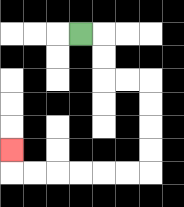{'start': '[3, 1]', 'end': '[0, 6]', 'path_directions': 'R,D,D,R,R,D,D,D,D,L,L,L,L,L,L,U', 'path_coordinates': '[[3, 1], [4, 1], [4, 2], [4, 3], [5, 3], [6, 3], [6, 4], [6, 5], [6, 6], [6, 7], [5, 7], [4, 7], [3, 7], [2, 7], [1, 7], [0, 7], [0, 6]]'}